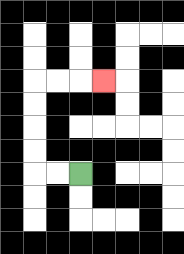{'start': '[3, 7]', 'end': '[4, 3]', 'path_directions': 'L,L,U,U,U,U,R,R,R', 'path_coordinates': '[[3, 7], [2, 7], [1, 7], [1, 6], [1, 5], [1, 4], [1, 3], [2, 3], [3, 3], [4, 3]]'}